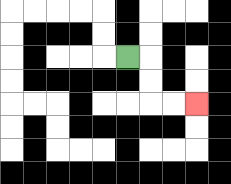{'start': '[5, 2]', 'end': '[8, 4]', 'path_directions': 'R,D,D,R,R', 'path_coordinates': '[[5, 2], [6, 2], [6, 3], [6, 4], [7, 4], [8, 4]]'}